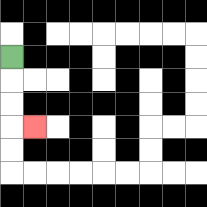{'start': '[0, 2]', 'end': '[1, 5]', 'path_directions': 'D,D,D,R', 'path_coordinates': '[[0, 2], [0, 3], [0, 4], [0, 5], [1, 5]]'}